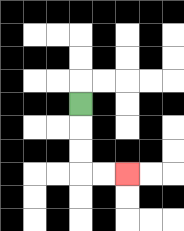{'start': '[3, 4]', 'end': '[5, 7]', 'path_directions': 'D,D,D,R,R', 'path_coordinates': '[[3, 4], [3, 5], [3, 6], [3, 7], [4, 7], [5, 7]]'}